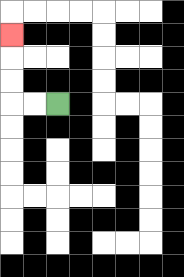{'start': '[2, 4]', 'end': '[0, 1]', 'path_directions': 'L,L,U,U,U', 'path_coordinates': '[[2, 4], [1, 4], [0, 4], [0, 3], [0, 2], [0, 1]]'}